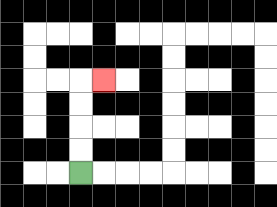{'start': '[3, 7]', 'end': '[4, 3]', 'path_directions': 'U,U,U,U,R', 'path_coordinates': '[[3, 7], [3, 6], [3, 5], [3, 4], [3, 3], [4, 3]]'}